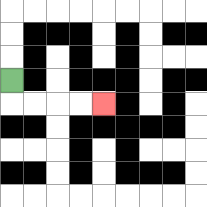{'start': '[0, 3]', 'end': '[4, 4]', 'path_directions': 'D,R,R,R,R', 'path_coordinates': '[[0, 3], [0, 4], [1, 4], [2, 4], [3, 4], [4, 4]]'}